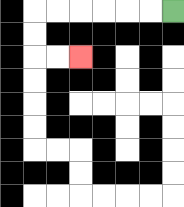{'start': '[7, 0]', 'end': '[3, 2]', 'path_directions': 'L,L,L,L,L,L,D,D,R,R', 'path_coordinates': '[[7, 0], [6, 0], [5, 0], [4, 0], [3, 0], [2, 0], [1, 0], [1, 1], [1, 2], [2, 2], [3, 2]]'}